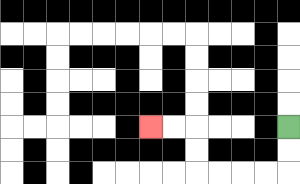{'start': '[12, 5]', 'end': '[6, 5]', 'path_directions': 'D,D,L,L,L,L,U,U,L,L', 'path_coordinates': '[[12, 5], [12, 6], [12, 7], [11, 7], [10, 7], [9, 7], [8, 7], [8, 6], [8, 5], [7, 5], [6, 5]]'}